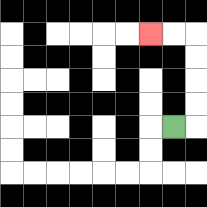{'start': '[7, 5]', 'end': '[6, 1]', 'path_directions': 'R,U,U,U,U,L,L', 'path_coordinates': '[[7, 5], [8, 5], [8, 4], [8, 3], [8, 2], [8, 1], [7, 1], [6, 1]]'}